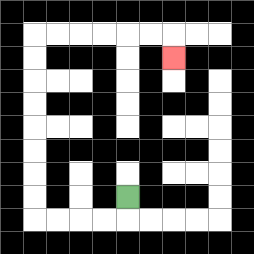{'start': '[5, 8]', 'end': '[7, 2]', 'path_directions': 'D,L,L,L,L,U,U,U,U,U,U,U,U,R,R,R,R,R,R,D', 'path_coordinates': '[[5, 8], [5, 9], [4, 9], [3, 9], [2, 9], [1, 9], [1, 8], [1, 7], [1, 6], [1, 5], [1, 4], [1, 3], [1, 2], [1, 1], [2, 1], [3, 1], [4, 1], [5, 1], [6, 1], [7, 1], [7, 2]]'}